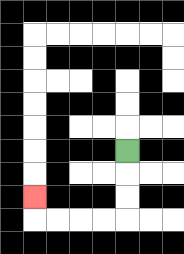{'start': '[5, 6]', 'end': '[1, 8]', 'path_directions': 'D,D,D,L,L,L,L,U', 'path_coordinates': '[[5, 6], [5, 7], [5, 8], [5, 9], [4, 9], [3, 9], [2, 9], [1, 9], [1, 8]]'}